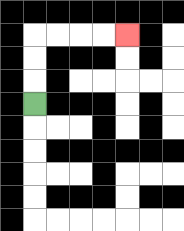{'start': '[1, 4]', 'end': '[5, 1]', 'path_directions': 'U,U,U,R,R,R,R', 'path_coordinates': '[[1, 4], [1, 3], [1, 2], [1, 1], [2, 1], [3, 1], [4, 1], [5, 1]]'}